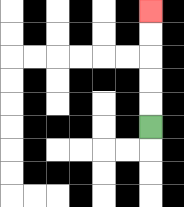{'start': '[6, 5]', 'end': '[6, 0]', 'path_directions': 'U,U,U,U,U', 'path_coordinates': '[[6, 5], [6, 4], [6, 3], [6, 2], [6, 1], [6, 0]]'}